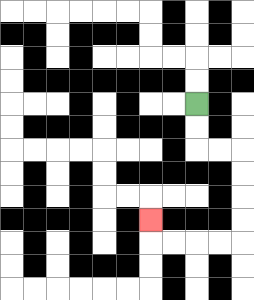{'start': '[8, 4]', 'end': '[6, 9]', 'path_directions': 'D,D,R,R,D,D,D,D,L,L,L,L,U', 'path_coordinates': '[[8, 4], [8, 5], [8, 6], [9, 6], [10, 6], [10, 7], [10, 8], [10, 9], [10, 10], [9, 10], [8, 10], [7, 10], [6, 10], [6, 9]]'}